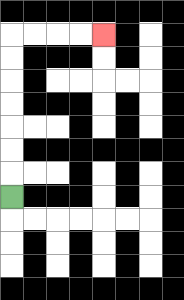{'start': '[0, 8]', 'end': '[4, 1]', 'path_directions': 'U,U,U,U,U,U,U,R,R,R,R', 'path_coordinates': '[[0, 8], [0, 7], [0, 6], [0, 5], [0, 4], [0, 3], [0, 2], [0, 1], [1, 1], [2, 1], [3, 1], [4, 1]]'}